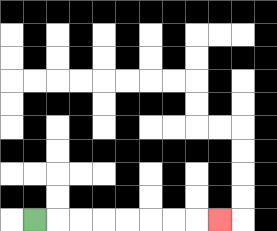{'start': '[1, 9]', 'end': '[9, 9]', 'path_directions': 'R,R,R,R,R,R,R,R', 'path_coordinates': '[[1, 9], [2, 9], [3, 9], [4, 9], [5, 9], [6, 9], [7, 9], [8, 9], [9, 9]]'}